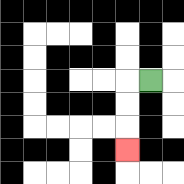{'start': '[6, 3]', 'end': '[5, 6]', 'path_directions': 'L,D,D,D', 'path_coordinates': '[[6, 3], [5, 3], [5, 4], [5, 5], [5, 6]]'}